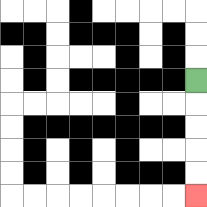{'start': '[8, 3]', 'end': '[8, 8]', 'path_directions': 'D,D,D,D,D', 'path_coordinates': '[[8, 3], [8, 4], [8, 5], [8, 6], [8, 7], [8, 8]]'}